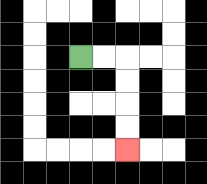{'start': '[3, 2]', 'end': '[5, 6]', 'path_directions': 'R,R,D,D,D,D', 'path_coordinates': '[[3, 2], [4, 2], [5, 2], [5, 3], [5, 4], [5, 5], [5, 6]]'}